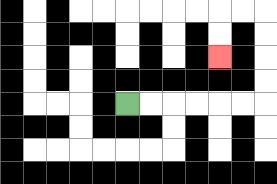{'start': '[5, 4]', 'end': '[9, 2]', 'path_directions': 'R,R,R,R,R,R,U,U,U,U,L,L,D,D', 'path_coordinates': '[[5, 4], [6, 4], [7, 4], [8, 4], [9, 4], [10, 4], [11, 4], [11, 3], [11, 2], [11, 1], [11, 0], [10, 0], [9, 0], [9, 1], [9, 2]]'}